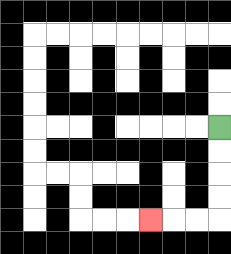{'start': '[9, 5]', 'end': '[6, 9]', 'path_directions': 'D,D,D,D,L,L,L', 'path_coordinates': '[[9, 5], [9, 6], [9, 7], [9, 8], [9, 9], [8, 9], [7, 9], [6, 9]]'}